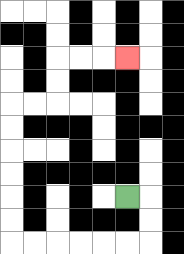{'start': '[5, 8]', 'end': '[5, 2]', 'path_directions': 'R,D,D,L,L,L,L,L,L,U,U,U,U,U,U,R,R,U,U,R,R,R', 'path_coordinates': '[[5, 8], [6, 8], [6, 9], [6, 10], [5, 10], [4, 10], [3, 10], [2, 10], [1, 10], [0, 10], [0, 9], [0, 8], [0, 7], [0, 6], [0, 5], [0, 4], [1, 4], [2, 4], [2, 3], [2, 2], [3, 2], [4, 2], [5, 2]]'}